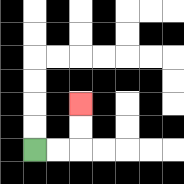{'start': '[1, 6]', 'end': '[3, 4]', 'path_directions': 'R,R,U,U', 'path_coordinates': '[[1, 6], [2, 6], [3, 6], [3, 5], [3, 4]]'}